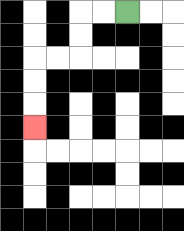{'start': '[5, 0]', 'end': '[1, 5]', 'path_directions': 'L,L,D,D,L,L,D,D,D', 'path_coordinates': '[[5, 0], [4, 0], [3, 0], [3, 1], [3, 2], [2, 2], [1, 2], [1, 3], [1, 4], [1, 5]]'}